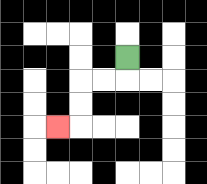{'start': '[5, 2]', 'end': '[2, 5]', 'path_directions': 'D,L,L,D,D,L', 'path_coordinates': '[[5, 2], [5, 3], [4, 3], [3, 3], [3, 4], [3, 5], [2, 5]]'}